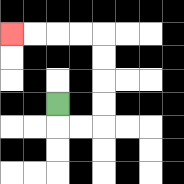{'start': '[2, 4]', 'end': '[0, 1]', 'path_directions': 'D,R,R,U,U,U,U,L,L,L,L', 'path_coordinates': '[[2, 4], [2, 5], [3, 5], [4, 5], [4, 4], [4, 3], [4, 2], [4, 1], [3, 1], [2, 1], [1, 1], [0, 1]]'}